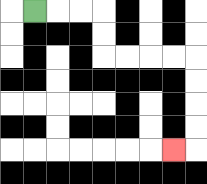{'start': '[1, 0]', 'end': '[7, 6]', 'path_directions': 'R,R,R,D,D,R,R,R,R,D,D,D,D,L', 'path_coordinates': '[[1, 0], [2, 0], [3, 0], [4, 0], [4, 1], [4, 2], [5, 2], [6, 2], [7, 2], [8, 2], [8, 3], [8, 4], [8, 5], [8, 6], [7, 6]]'}